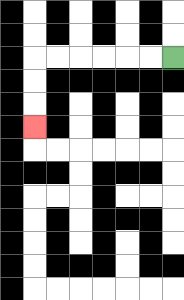{'start': '[7, 2]', 'end': '[1, 5]', 'path_directions': 'L,L,L,L,L,L,D,D,D', 'path_coordinates': '[[7, 2], [6, 2], [5, 2], [4, 2], [3, 2], [2, 2], [1, 2], [1, 3], [1, 4], [1, 5]]'}